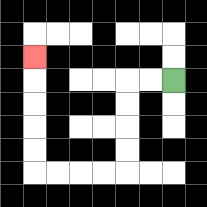{'start': '[7, 3]', 'end': '[1, 2]', 'path_directions': 'L,L,D,D,D,D,L,L,L,L,U,U,U,U,U', 'path_coordinates': '[[7, 3], [6, 3], [5, 3], [5, 4], [5, 5], [5, 6], [5, 7], [4, 7], [3, 7], [2, 7], [1, 7], [1, 6], [1, 5], [1, 4], [1, 3], [1, 2]]'}